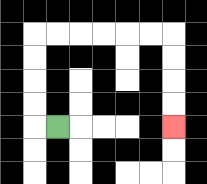{'start': '[2, 5]', 'end': '[7, 5]', 'path_directions': 'L,U,U,U,U,R,R,R,R,R,R,D,D,D,D', 'path_coordinates': '[[2, 5], [1, 5], [1, 4], [1, 3], [1, 2], [1, 1], [2, 1], [3, 1], [4, 1], [5, 1], [6, 1], [7, 1], [7, 2], [7, 3], [7, 4], [7, 5]]'}